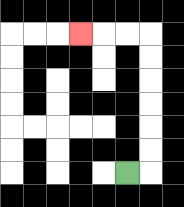{'start': '[5, 7]', 'end': '[3, 1]', 'path_directions': 'R,U,U,U,U,U,U,L,L,L', 'path_coordinates': '[[5, 7], [6, 7], [6, 6], [6, 5], [6, 4], [6, 3], [6, 2], [6, 1], [5, 1], [4, 1], [3, 1]]'}